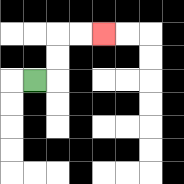{'start': '[1, 3]', 'end': '[4, 1]', 'path_directions': 'R,U,U,R,R', 'path_coordinates': '[[1, 3], [2, 3], [2, 2], [2, 1], [3, 1], [4, 1]]'}